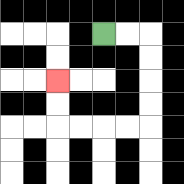{'start': '[4, 1]', 'end': '[2, 3]', 'path_directions': 'R,R,D,D,D,D,L,L,L,L,U,U', 'path_coordinates': '[[4, 1], [5, 1], [6, 1], [6, 2], [6, 3], [6, 4], [6, 5], [5, 5], [4, 5], [3, 5], [2, 5], [2, 4], [2, 3]]'}